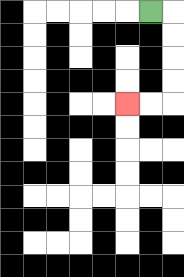{'start': '[6, 0]', 'end': '[5, 4]', 'path_directions': 'R,D,D,D,D,L,L', 'path_coordinates': '[[6, 0], [7, 0], [7, 1], [7, 2], [7, 3], [7, 4], [6, 4], [5, 4]]'}